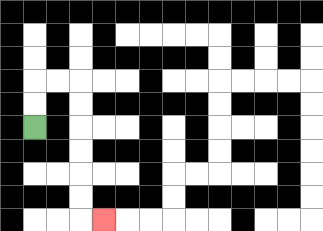{'start': '[1, 5]', 'end': '[4, 9]', 'path_directions': 'U,U,R,R,D,D,D,D,D,D,R', 'path_coordinates': '[[1, 5], [1, 4], [1, 3], [2, 3], [3, 3], [3, 4], [3, 5], [3, 6], [3, 7], [3, 8], [3, 9], [4, 9]]'}